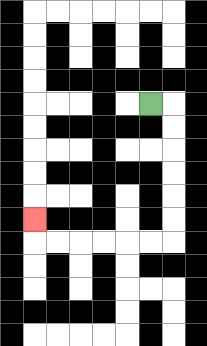{'start': '[6, 4]', 'end': '[1, 9]', 'path_directions': 'R,D,D,D,D,D,D,L,L,L,L,L,L,U', 'path_coordinates': '[[6, 4], [7, 4], [7, 5], [7, 6], [7, 7], [7, 8], [7, 9], [7, 10], [6, 10], [5, 10], [4, 10], [3, 10], [2, 10], [1, 10], [1, 9]]'}